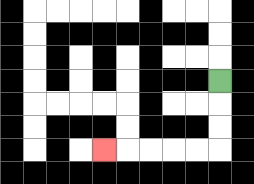{'start': '[9, 3]', 'end': '[4, 6]', 'path_directions': 'D,D,D,L,L,L,L,L', 'path_coordinates': '[[9, 3], [9, 4], [9, 5], [9, 6], [8, 6], [7, 6], [6, 6], [5, 6], [4, 6]]'}